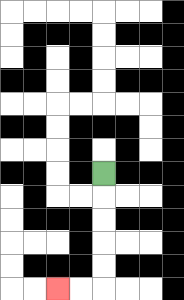{'start': '[4, 7]', 'end': '[2, 12]', 'path_directions': 'D,D,D,D,D,L,L', 'path_coordinates': '[[4, 7], [4, 8], [4, 9], [4, 10], [4, 11], [4, 12], [3, 12], [2, 12]]'}